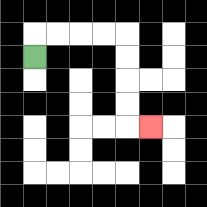{'start': '[1, 2]', 'end': '[6, 5]', 'path_directions': 'U,R,R,R,R,D,D,D,D,R', 'path_coordinates': '[[1, 2], [1, 1], [2, 1], [3, 1], [4, 1], [5, 1], [5, 2], [5, 3], [5, 4], [5, 5], [6, 5]]'}